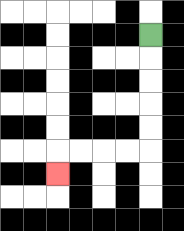{'start': '[6, 1]', 'end': '[2, 7]', 'path_directions': 'D,D,D,D,D,L,L,L,L,D', 'path_coordinates': '[[6, 1], [6, 2], [6, 3], [6, 4], [6, 5], [6, 6], [5, 6], [4, 6], [3, 6], [2, 6], [2, 7]]'}